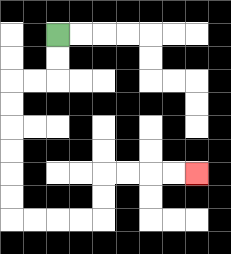{'start': '[2, 1]', 'end': '[8, 7]', 'path_directions': 'D,D,L,L,D,D,D,D,D,D,R,R,R,R,U,U,R,R,R,R', 'path_coordinates': '[[2, 1], [2, 2], [2, 3], [1, 3], [0, 3], [0, 4], [0, 5], [0, 6], [0, 7], [0, 8], [0, 9], [1, 9], [2, 9], [3, 9], [4, 9], [4, 8], [4, 7], [5, 7], [6, 7], [7, 7], [8, 7]]'}